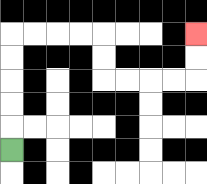{'start': '[0, 6]', 'end': '[8, 1]', 'path_directions': 'U,U,U,U,U,R,R,R,R,D,D,R,R,R,R,U,U', 'path_coordinates': '[[0, 6], [0, 5], [0, 4], [0, 3], [0, 2], [0, 1], [1, 1], [2, 1], [3, 1], [4, 1], [4, 2], [4, 3], [5, 3], [6, 3], [7, 3], [8, 3], [8, 2], [8, 1]]'}